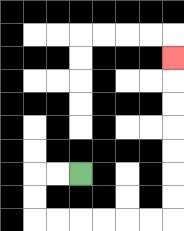{'start': '[3, 7]', 'end': '[7, 2]', 'path_directions': 'L,L,D,D,R,R,R,R,R,R,U,U,U,U,U,U,U', 'path_coordinates': '[[3, 7], [2, 7], [1, 7], [1, 8], [1, 9], [2, 9], [3, 9], [4, 9], [5, 9], [6, 9], [7, 9], [7, 8], [7, 7], [7, 6], [7, 5], [7, 4], [7, 3], [7, 2]]'}